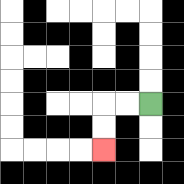{'start': '[6, 4]', 'end': '[4, 6]', 'path_directions': 'L,L,D,D', 'path_coordinates': '[[6, 4], [5, 4], [4, 4], [4, 5], [4, 6]]'}